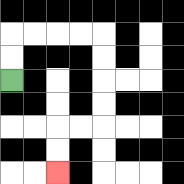{'start': '[0, 3]', 'end': '[2, 7]', 'path_directions': 'U,U,R,R,R,R,D,D,D,D,L,L,D,D', 'path_coordinates': '[[0, 3], [0, 2], [0, 1], [1, 1], [2, 1], [3, 1], [4, 1], [4, 2], [4, 3], [4, 4], [4, 5], [3, 5], [2, 5], [2, 6], [2, 7]]'}